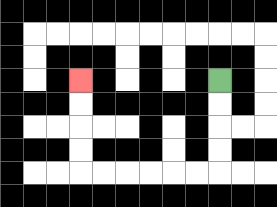{'start': '[9, 3]', 'end': '[3, 3]', 'path_directions': 'D,D,D,D,L,L,L,L,L,L,U,U,U,U', 'path_coordinates': '[[9, 3], [9, 4], [9, 5], [9, 6], [9, 7], [8, 7], [7, 7], [6, 7], [5, 7], [4, 7], [3, 7], [3, 6], [3, 5], [3, 4], [3, 3]]'}